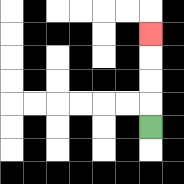{'start': '[6, 5]', 'end': '[6, 1]', 'path_directions': 'U,U,U,U', 'path_coordinates': '[[6, 5], [6, 4], [6, 3], [6, 2], [6, 1]]'}